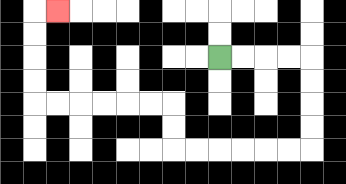{'start': '[9, 2]', 'end': '[2, 0]', 'path_directions': 'R,R,R,R,D,D,D,D,L,L,L,L,L,L,U,U,L,L,L,L,L,L,U,U,U,U,R', 'path_coordinates': '[[9, 2], [10, 2], [11, 2], [12, 2], [13, 2], [13, 3], [13, 4], [13, 5], [13, 6], [12, 6], [11, 6], [10, 6], [9, 6], [8, 6], [7, 6], [7, 5], [7, 4], [6, 4], [5, 4], [4, 4], [3, 4], [2, 4], [1, 4], [1, 3], [1, 2], [1, 1], [1, 0], [2, 0]]'}